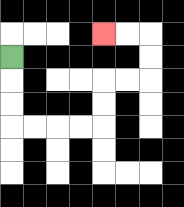{'start': '[0, 2]', 'end': '[4, 1]', 'path_directions': 'D,D,D,R,R,R,R,U,U,R,R,U,U,L,L', 'path_coordinates': '[[0, 2], [0, 3], [0, 4], [0, 5], [1, 5], [2, 5], [3, 5], [4, 5], [4, 4], [4, 3], [5, 3], [6, 3], [6, 2], [6, 1], [5, 1], [4, 1]]'}